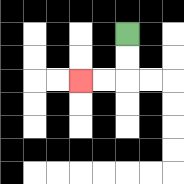{'start': '[5, 1]', 'end': '[3, 3]', 'path_directions': 'D,D,L,L', 'path_coordinates': '[[5, 1], [5, 2], [5, 3], [4, 3], [3, 3]]'}